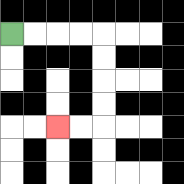{'start': '[0, 1]', 'end': '[2, 5]', 'path_directions': 'R,R,R,R,D,D,D,D,L,L', 'path_coordinates': '[[0, 1], [1, 1], [2, 1], [3, 1], [4, 1], [4, 2], [4, 3], [4, 4], [4, 5], [3, 5], [2, 5]]'}